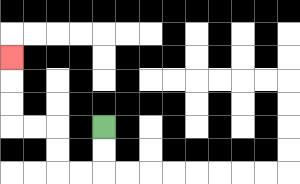{'start': '[4, 5]', 'end': '[0, 2]', 'path_directions': 'D,D,L,L,U,U,L,L,U,U,U', 'path_coordinates': '[[4, 5], [4, 6], [4, 7], [3, 7], [2, 7], [2, 6], [2, 5], [1, 5], [0, 5], [0, 4], [0, 3], [0, 2]]'}